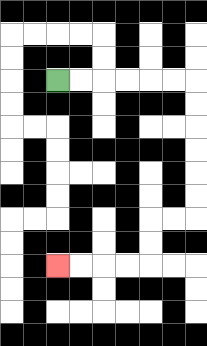{'start': '[2, 3]', 'end': '[2, 11]', 'path_directions': 'R,R,R,R,R,R,D,D,D,D,D,D,L,L,D,D,L,L,L,L', 'path_coordinates': '[[2, 3], [3, 3], [4, 3], [5, 3], [6, 3], [7, 3], [8, 3], [8, 4], [8, 5], [8, 6], [8, 7], [8, 8], [8, 9], [7, 9], [6, 9], [6, 10], [6, 11], [5, 11], [4, 11], [3, 11], [2, 11]]'}